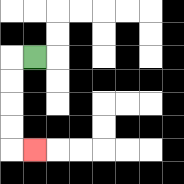{'start': '[1, 2]', 'end': '[1, 6]', 'path_directions': 'L,D,D,D,D,R', 'path_coordinates': '[[1, 2], [0, 2], [0, 3], [0, 4], [0, 5], [0, 6], [1, 6]]'}